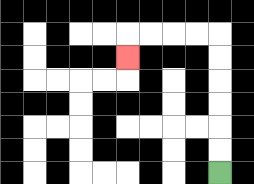{'start': '[9, 7]', 'end': '[5, 2]', 'path_directions': 'U,U,U,U,U,U,L,L,L,L,D', 'path_coordinates': '[[9, 7], [9, 6], [9, 5], [9, 4], [9, 3], [9, 2], [9, 1], [8, 1], [7, 1], [6, 1], [5, 1], [5, 2]]'}